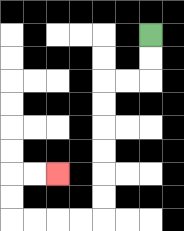{'start': '[6, 1]', 'end': '[2, 7]', 'path_directions': 'D,D,L,L,D,D,D,D,D,D,L,L,L,L,U,U,R,R', 'path_coordinates': '[[6, 1], [6, 2], [6, 3], [5, 3], [4, 3], [4, 4], [4, 5], [4, 6], [4, 7], [4, 8], [4, 9], [3, 9], [2, 9], [1, 9], [0, 9], [0, 8], [0, 7], [1, 7], [2, 7]]'}